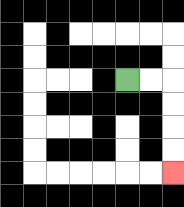{'start': '[5, 3]', 'end': '[7, 7]', 'path_directions': 'R,R,D,D,D,D', 'path_coordinates': '[[5, 3], [6, 3], [7, 3], [7, 4], [7, 5], [7, 6], [7, 7]]'}